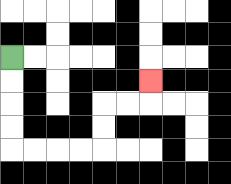{'start': '[0, 2]', 'end': '[6, 3]', 'path_directions': 'D,D,D,D,R,R,R,R,U,U,R,R,U', 'path_coordinates': '[[0, 2], [0, 3], [0, 4], [0, 5], [0, 6], [1, 6], [2, 6], [3, 6], [4, 6], [4, 5], [4, 4], [5, 4], [6, 4], [6, 3]]'}